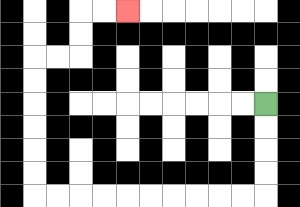{'start': '[11, 4]', 'end': '[5, 0]', 'path_directions': 'D,D,D,D,L,L,L,L,L,L,L,L,L,L,U,U,U,U,U,U,R,R,U,U,R,R', 'path_coordinates': '[[11, 4], [11, 5], [11, 6], [11, 7], [11, 8], [10, 8], [9, 8], [8, 8], [7, 8], [6, 8], [5, 8], [4, 8], [3, 8], [2, 8], [1, 8], [1, 7], [1, 6], [1, 5], [1, 4], [1, 3], [1, 2], [2, 2], [3, 2], [3, 1], [3, 0], [4, 0], [5, 0]]'}